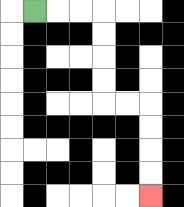{'start': '[1, 0]', 'end': '[6, 8]', 'path_directions': 'R,R,R,D,D,D,D,R,R,D,D,D,D', 'path_coordinates': '[[1, 0], [2, 0], [3, 0], [4, 0], [4, 1], [4, 2], [4, 3], [4, 4], [5, 4], [6, 4], [6, 5], [6, 6], [6, 7], [6, 8]]'}